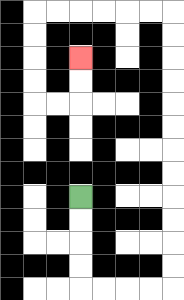{'start': '[3, 8]', 'end': '[3, 2]', 'path_directions': 'D,D,D,D,R,R,R,R,U,U,U,U,U,U,U,U,U,U,U,U,L,L,L,L,L,L,D,D,D,D,R,R,U,U', 'path_coordinates': '[[3, 8], [3, 9], [3, 10], [3, 11], [3, 12], [4, 12], [5, 12], [6, 12], [7, 12], [7, 11], [7, 10], [7, 9], [7, 8], [7, 7], [7, 6], [7, 5], [7, 4], [7, 3], [7, 2], [7, 1], [7, 0], [6, 0], [5, 0], [4, 0], [3, 0], [2, 0], [1, 0], [1, 1], [1, 2], [1, 3], [1, 4], [2, 4], [3, 4], [3, 3], [3, 2]]'}